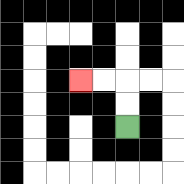{'start': '[5, 5]', 'end': '[3, 3]', 'path_directions': 'U,U,L,L', 'path_coordinates': '[[5, 5], [5, 4], [5, 3], [4, 3], [3, 3]]'}